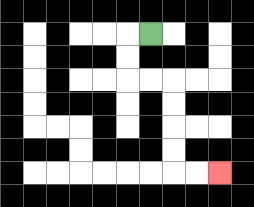{'start': '[6, 1]', 'end': '[9, 7]', 'path_directions': 'L,D,D,R,R,D,D,D,D,R,R', 'path_coordinates': '[[6, 1], [5, 1], [5, 2], [5, 3], [6, 3], [7, 3], [7, 4], [7, 5], [7, 6], [7, 7], [8, 7], [9, 7]]'}